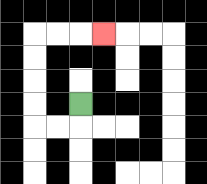{'start': '[3, 4]', 'end': '[4, 1]', 'path_directions': 'D,L,L,U,U,U,U,R,R,R', 'path_coordinates': '[[3, 4], [3, 5], [2, 5], [1, 5], [1, 4], [1, 3], [1, 2], [1, 1], [2, 1], [3, 1], [4, 1]]'}